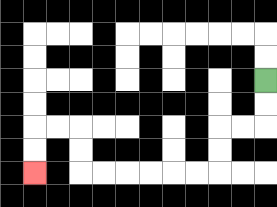{'start': '[11, 3]', 'end': '[1, 7]', 'path_directions': 'D,D,L,L,D,D,L,L,L,L,L,L,U,U,L,L,D,D', 'path_coordinates': '[[11, 3], [11, 4], [11, 5], [10, 5], [9, 5], [9, 6], [9, 7], [8, 7], [7, 7], [6, 7], [5, 7], [4, 7], [3, 7], [3, 6], [3, 5], [2, 5], [1, 5], [1, 6], [1, 7]]'}